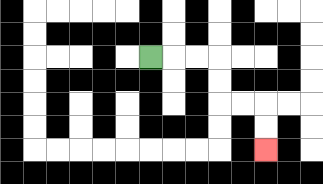{'start': '[6, 2]', 'end': '[11, 6]', 'path_directions': 'R,R,R,D,D,R,R,D,D', 'path_coordinates': '[[6, 2], [7, 2], [8, 2], [9, 2], [9, 3], [9, 4], [10, 4], [11, 4], [11, 5], [11, 6]]'}